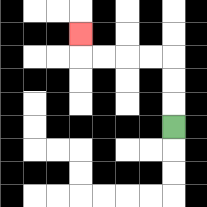{'start': '[7, 5]', 'end': '[3, 1]', 'path_directions': 'U,U,U,L,L,L,L,U', 'path_coordinates': '[[7, 5], [7, 4], [7, 3], [7, 2], [6, 2], [5, 2], [4, 2], [3, 2], [3, 1]]'}